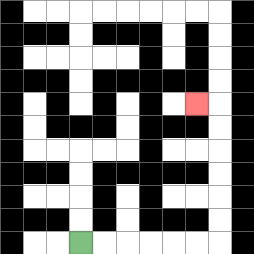{'start': '[3, 10]', 'end': '[8, 4]', 'path_directions': 'R,R,R,R,R,R,U,U,U,U,U,U,L', 'path_coordinates': '[[3, 10], [4, 10], [5, 10], [6, 10], [7, 10], [8, 10], [9, 10], [9, 9], [9, 8], [9, 7], [9, 6], [9, 5], [9, 4], [8, 4]]'}